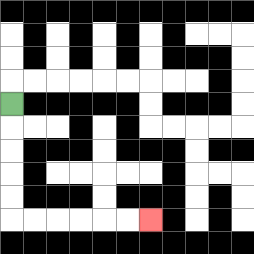{'start': '[0, 4]', 'end': '[6, 9]', 'path_directions': 'D,D,D,D,D,R,R,R,R,R,R', 'path_coordinates': '[[0, 4], [0, 5], [0, 6], [0, 7], [0, 8], [0, 9], [1, 9], [2, 9], [3, 9], [4, 9], [5, 9], [6, 9]]'}